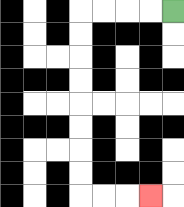{'start': '[7, 0]', 'end': '[6, 8]', 'path_directions': 'L,L,L,L,D,D,D,D,D,D,D,D,R,R,R', 'path_coordinates': '[[7, 0], [6, 0], [5, 0], [4, 0], [3, 0], [3, 1], [3, 2], [3, 3], [3, 4], [3, 5], [3, 6], [3, 7], [3, 8], [4, 8], [5, 8], [6, 8]]'}